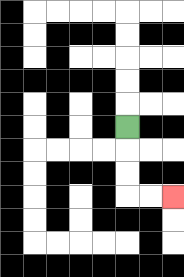{'start': '[5, 5]', 'end': '[7, 8]', 'path_directions': 'D,D,D,R,R', 'path_coordinates': '[[5, 5], [5, 6], [5, 7], [5, 8], [6, 8], [7, 8]]'}